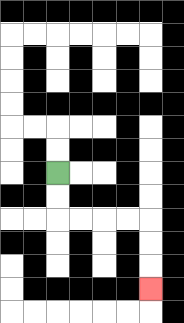{'start': '[2, 7]', 'end': '[6, 12]', 'path_directions': 'D,D,R,R,R,R,D,D,D', 'path_coordinates': '[[2, 7], [2, 8], [2, 9], [3, 9], [4, 9], [5, 9], [6, 9], [6, 10], [6, 11], [6, 12]]'}